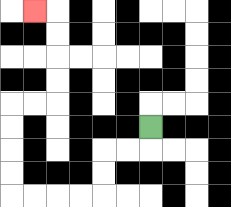{'start': '[6, 5]', 'end': '[1, 0]', 'path_directions': 'D,L,L,D,D,L,L,L,L,U,U,U,U,R,R,U,U,U,U,L', 'path_coordinates': '[[6, 5], [6, 6], [5, 6], [4, 6], [4, 7], [4, 8], [3, 8], [2, 8], [1, 8], [0, 8], [0, 7], [0, 6], [0, 5], [0, 4], [1, 4], [2, 4], [2, 3], [2, 2], [2, 1], [2, 0], [1, 0]]'}